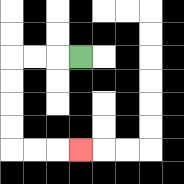{'start': '[3, 2]', 'end': '[3, 6]', 'path_directions': 'L,L,L,D,D,D,D,R,R,R', 'path_coordinates': '[[3, 2], [2, 2], [1, 2], [0, 2], [0, 3], [0, 4], [0, 5], [0, 6], [1, 6], [2, 6], [3, 6]]'}